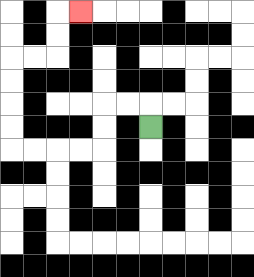{'start': '[6, 5]', 'end': '[3, 0]', 'path_directions': 'U,L,L,D,D,L,L,L,L,U,U,U,U,R,R,U,U,R', 'path_coordinates': '[[6, 5], [6, 4], [5, 4], [4, 4], [4, 5], [4, 6], [3, 6], [2, 6], [1, 6], [0, 6], [0, 5], [0, 4], [0, 3], [0, 2], [1, 2], [2, 2], [2, 1], [2, 0], [3, 0]]'}